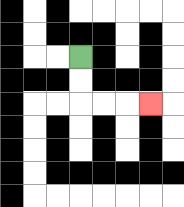{'start': '[3, 2]', 'end': '[6, 4]', 'path_directions': 'D,D,R,R,R', 'path_coordinates': '[[3, 2], [3, 3], [3, 4], [4, 4], [5, 4], [6, 4]]'}